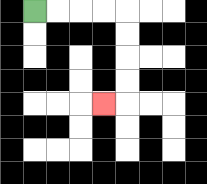{'start': '[1, 0]', 'end': '[4, 4]', 'path_directions': 'R,R,R,R,D,D,D,D,L', 'path_coordinates': '[[1, 0], [2, 0], [3, 0], [4, 0], [5, 0], [5, 1], [5, 2], [5, 3], [5, 4], [4, 4]]'}